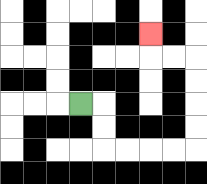{'start': '[3, 4]', 'end': '[6, 1]', 'path_directions': 'R,D,D,R,R,R,R,U,U,U,U,L,L,U', 'path_coordinates': '[[3, 4], [4, 4], [4, 5], [4, 6], [5, 6], [6, 6], [7, 6], [8, 6], [8, 5], [8, 4], [8, 3], [8, 2], [7, 2], [6, 2], [6, 1]]'}